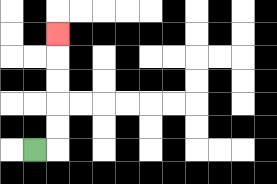{'start': '[1, 6]', 'end': '[2, 1]', 'path_directions': 'R,U,U,U,U,U', 'path_coordinates': '[[1, 6], [2, 6], [2, 5], [2, 4], [2, 3], [2, 2], [2, 1]]'}